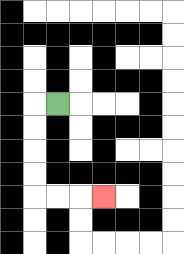{'start': '[2, 4]', 'end': '[4, 8]', 'path_directions': 'L,D,D,D,D,R,R,R', 'path_coordinates': '[[2, 4], [1, 4], [1, 5], [1, 6], [1, 7], [1, 8], [2, 8], [3, 8], [4, 8]]'}